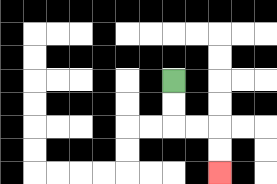{'start': '[7, 3]', 'end': '[9, 7]', 'path_directions': 'D,D,R,R,D,D', 'path_coordinates': '[[7, 3], [7, 4], [7, 5], [8, 5], [9, 5], [9, 6], [9, 7]]'}